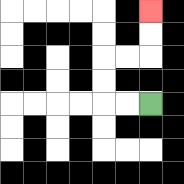{'start': '[6, 4]', 'end': '[6, 0]', 'path_directions': 'L,L,U,U,R,R,U,U', 'path_coordinates': '[[6, 4], [5, 4], [4, 4], [4, 3], [4, 2], [5, 2], [6, 2], [6, 1], [6, 0]]'}